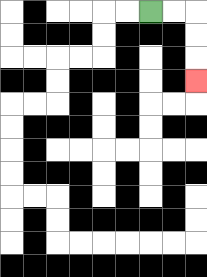{'start': '[6, 0]', 'end': '[8, 3]', 'path_directions': 'R,R,D,D,D', 'path_coordinates': '[[6, 0], [7, 0], [8, 0], [8, 1], [8, 2], [8, 3]]'}